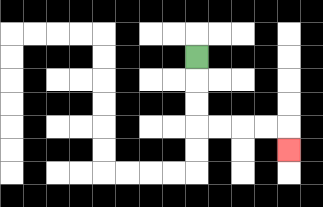{'start': '[8, 2]', 'end': '[12, 6]', 'path_directions': 'D,D,D,R,R,R,R,D', 'path_coordinates': '[[8, 2], [8, 3], [8, 4], [8, 5], [9, 5], [10, 5], [11, 5], [12, 5], [12, 6]]'}